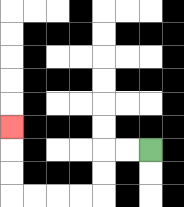{'start': '[6, 6]', 'end': '[0, 5]', 'path_directions': 'L,L,D,D,L,L,L,L,U,U,U', 'path_coordinates': '[[6, 6], [5, 6], [4, 6], [4, 7], [4, 8], [3, 8], [2, 8], [1, 8], [0, 8], [0, 7], [0, 6], [0, 5]]'}